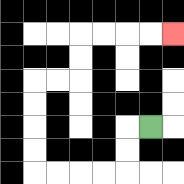{'start': '[6, 5]', 'end': '[7, 1]', 'path_directions': 'L,D,D,L,L,L,L,U,U,U,U,R,R,U,U,R,R,R,R', 'path_coordinates': '[[6, 5], [5, 5], [5, 6], [5, 7], [4, 7], [3, 7], [2, 7], [1, 7], [1, 6], [1, 5], [1, 4], [1, 3], [2, 3], [3, 3], [3, 2], [3, 1], [4, 1], [5, 1], [6, 1], [7, 1]]'}